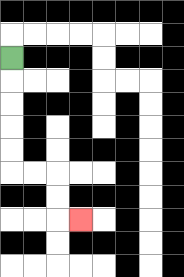{'start': '[0, 2]', 'end': '[3, 9]', 'path_directions': 'D,D,D,D,D,R,R,D,D,R', 'path_coordinates': '[[0, 2], [0, 3], [0, 4], [0, 5], [0, 6], [0, 7], [1, 7], [2, 7], [2, 8], [2, 9], [3, 9]]'}